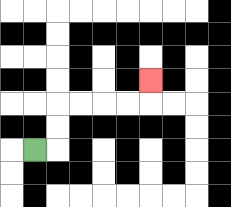{'start': '[1, 6]', 'end': '[6, 3]', 'path_directions': 'R,U,U,R,R,R,R,U', 'path_coordinates': '[[1, 6], [2, 6], [2, 5], [2, 4], [3, 4], [4, 4], [5, 4], [6, 4], [6, 3]]'}